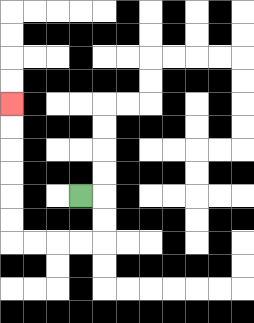{'start': '[3, 8]', 'end': '[0, 4]', 'path_directions': 'R,D,D,L,L,L,L,U,U,U,U,U,U', 'path_coordinates': '[[3, 8], [4, 8], [4, 9], [4, 10], [3, 10], [2, 10], [1, 10], [0, 10], [0, 9], [0, 8], [0, 7], [0, 6], [0, 5], [0, 4]]'}